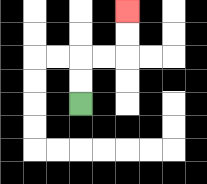{'start': '[3, 4]', 'end': '[5, 0]', 'path_directions': 'U,U,R,R,U,U', 'path_coordinates': '[[3, 4], [3, 3], [3, 2], [4, 2], [5, 2], [5, 1], [5, 0]]'}